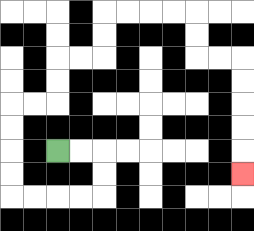{'start': '[2, 6]', 'end': '[10, 7]', 'path_directions': 'R,R,D,D,L,L,L,L,U,U,U,U,R,R,U,U,R,R,U,U,R,R,R,R,D,D,R,R,D,D,D,D,D', 'path_coordinates': '[[2, 6], [3, 6], [4, 6], [4, 7], [4, 8], [3, 8], [2, 8], [1, 8], [0, 8], [0, 7], [0, 6], [0, 5], [0, 4], [1, 4], [2, 4], [2, 3], [2, 2], [3, 2], [4, 2], [4, 1], [4, 0], [5, 0], [6, 0], [7, 0], [8, 0], [8, 1], [8, 2], [9, 2], [10, 2], [10, 3], [10, 4], [10, 5], [10, 6], [10, 7]]'}